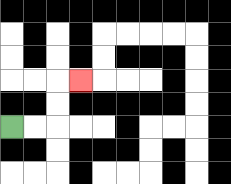{'start': '[0, 5]', 'end': '[3, 3]', 'path_directions': 'R,R,U,U,R', 'path_coordinates': '[[0, 5], [1, 5], [2, 5], [2, 4], [2, 3], [3, 3]]'}